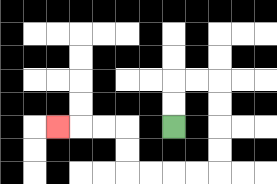{'start': '[7, 5]', 'end': '[2, 5]', 'path_directions': 'U,U,R,R,D,D,D,D,L,L,L,L,U,U,L,L,L', 'path_coordinates': '[[7, 5], [7, 4], [7, 3], [8, 3], [9, 3], [9, 4], [9, 5], [9, 6], [9, 7], [8, 7], [7, 7], [6, 7], [5, 7], [5, 6], [5, 5], [4, 5], [3, 5], [2, 5]]'}